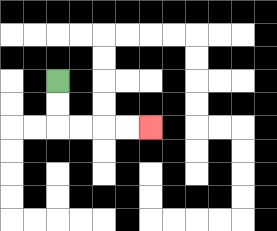{'start': '[2, 3]', 'end': '[6, 5]', 'path_directions': 'D,D,R,R,R,R', 'path_coordinates': '[[2, 3], [2, 4], [2, 5], [3, 5], [4, 5], [5, 5], [6, 5]]'}